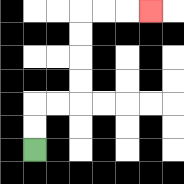{'start': '[1, 6]', 'end': '[6, 0]', 'path_directions': 'U,U,R,R,U,U,U,U,R,R,R', 'path_coordinates': '[[1, 6], [1, 5], [1, 4], [2, 4], [3, 4], [3, 3], [3, 2], [3, 1], [3, 0], [4, 0], [5, 0], [6, 0]]'}